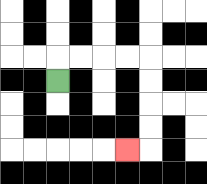{'start': '[2, 3]', 'end': '[5, 6]', 'path_directions': 'U,R,R,R,R,D,D,D,D,L', 'path_coordinates': '[[2, 3], [2, 2], [3, 2], [4, 2], [5, 2], [6, 2], [6, 3], [6, 4], [6, 5], [6, 6], [5, 6]]'}